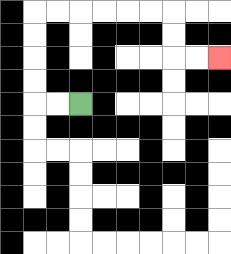{'start': '[3, 4]', 'end': '[9, 2]', 'path_directions': 'L,L,U,U,U,U,R,R,R,R,R,R,D,D,R,R', 'path_coordinates': '[[3, 4], [2, 4], [1, 4], [1, 3], [1, 2], [1, 1], [1, 0], [2, 0], [3, 0], [4, 0], [5, 0], [6, 0], [7, 0], [7, 1], [7, 2], [8, 2], [9, 2]]'}